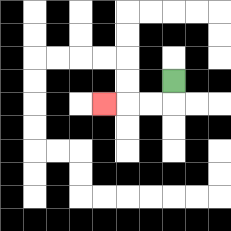{'start': '[7, 3]', 'end': '[4, 4]', 'path_directions': 'D,L,L,L', 'path_coordinates': '[[7, 3], [7, 4], [6, 4], [5, 4], [4, 4]]'}